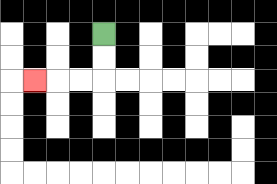{'start': '[4, 1]', 'end': '[1, 3]', 'path_directions': 'D,D,L,L,L', 'path_coordinates': '[[4, 1], [4, 2], [4, 3], [3, 3], [2, 3], [1, 3]]'}